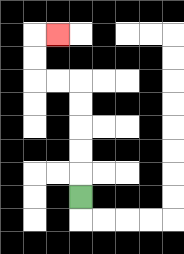{'start': '[3, 8]', 'end': '[2, 1]', 'path_directions': 'U,U,U,U,U,L,L,U,U,R', 'path_coordinates': '[[3, 8], [3, 7], [3, 6], [3, 5], [3, 4], [3, 3], [2, 3], [1, 3], [1, 2], [1, 1], [2, 1]]'}